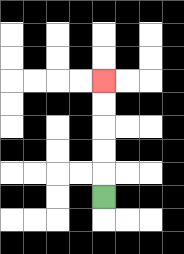{'start': '[4, 8]', 'end': '[4, 3]', 'path_directions': 'U,U,U,U,U', 'path_coordinates': '[[4, 8], [4, 7], [4, 6], [4, 5], [4, 4], [4, 3]]'}